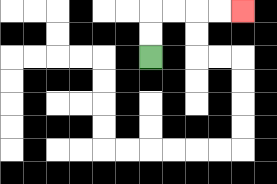{'start': '[6, 2]', 'end': '[10, 0]', 'path_directions': 'U,U,R,R,R,R', 'path_coordinates': '[[6, 2], [6, 1], [6, 0], [7, 0], [8, 0], [9, 0], [10, 0]]'}